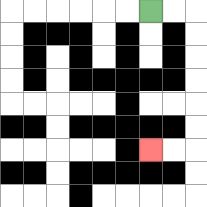{'start': '[6, 0]', 'end': '[6, 6]', 'path_directions': 'R,R,D,D,D,D,D,D,L,L', 'path_coordinates': '[[6, 0], [7, 0], [8, 0], [8, 1], [8, 2], [8, 3], [8, 4], [8, 5], [8, 6], [7, 6], [6, 6]]'}